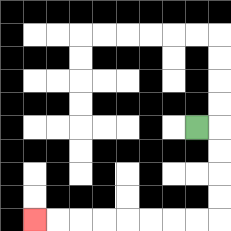{'start': '[8, 5]', 'end': '[1, 9]', 'path_directions': 'R,D,D,D,D,L,L,L,L,L,L,L,L', 'path_coordinates': '[[8, 5], [9, 5], [9, 6], [9, 7], [9, 8], [9, 9], [8, 9], [7, 9], [6, 9], [5, 9], [4, 9], [3, 9], [2, 9], [1, 9]]'}